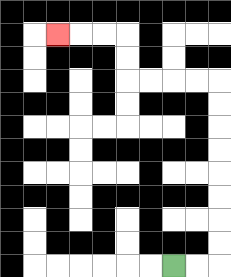{'start': '[7, 11]', 'end': '[2, 1]', 'path_directions': 'R,R,U,U,U,U,U,U,U,U,L,L,L,L,U,U,L,L,L', 'path_coordinates': '[[7, 11], [8, 11], [9, 11], [9, 10], [9, 9], [9, 8], [9, 7], [9, 6], [9, 5], [9, 4], [9, 3], [8, 3], [7, 3], [6, 3], [5, 3], [5, 2], [5, 1], [4, 1], [3, 1], [2, 1]]'}